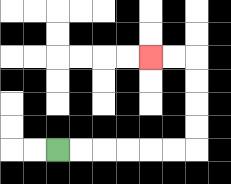{'start': '[2, 6]', 'end': '[6, 2]', 'path_directions': 'R,R,R,R,R,R,U,U,U,U,L,L', 'path_coordinates': '[[2, 6], [3, 6], [4, 6], [5, 6], [6, 6], [7, 6], [8, 6], [8, 5], [8, 4], [8, 3], [8, 2], [7, 2], [6, 2]]'}